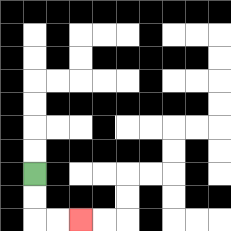{'start': '[1, 7]', 'end': '[3, 9]', 'path_directions': 'D,D,R,R', 'path_coordinates': '[[1, 7], [1, 8], [1, 9], [2, 9], [3, 9]]'}